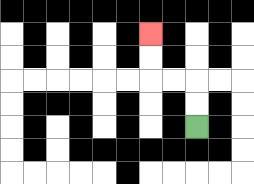{'start': '[8, 5]', 'end': '[6, 1]', 'path_directions': 'U,U,L,L,U,U', 'path_coordinates': '[[8, 5], [8, 4], [8, 3], [7, 3], [6, 3], [6, 2], [6, 1]]'}